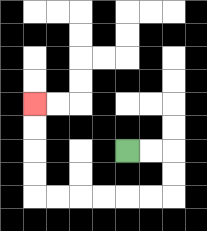{'start': '[5, 6]', 'end': '[1, 4]', 'path_directions': 'R,R,D,D,L,L,L,L,L,L,U,U,U,U', 'path_coordinates': '[[5, 6], [6, 6], [7, 6], [7, 7], [7, 8], [6, 8], [5, 8], [4, 8], [3, 8], [2, 8], [1, 8], [1, 7], [1, 6], [1, 5], [1, 4]]'}